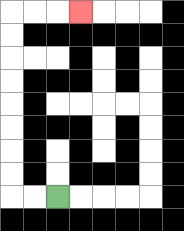{'start': '[2, 8]', 'end': '[3, 0]', 'path_directions': 'L,L,U,U,U,U,U,U,U,U,R,R,R', 'path_coordinates': '[[2, 8], [1, 8], [0, 8], [0, 7], [0, 6], [0, 5], [0, 4], [0, 3], [0, 2], [0, 1], [0, 0], [1, 0], [2, 0], [3, 0]]'}